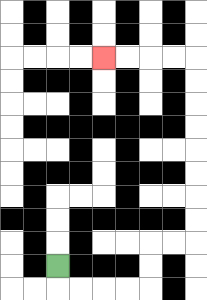{'start': '[2, 11]', 'end': '[4, 2]', 'path_directions': 'D,R,R,R,R,U,U,R,R,U,U,U,U,U,U,U,U,L,L,L,L', 'path_coordinates': '[[2, 11], [2, 12], [3, 12], [4, 12], [5, 12], [6, 12], [6, 11], [6, 10], [7, 10], [8, 10], [8, 9], [8, 8], [8, 7], [8, 6], [8, 5], [8, 4], [8, 3], [8, 2], [7, 2], [6, 2], [5, 2], [4, 2]]'}